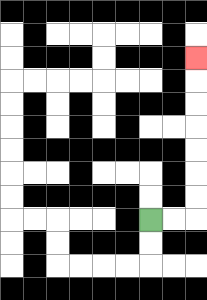{'start': '[6, 9]', 'end': '[8, 2]', 'path_directions': 'R,R,U,U,U,U,U,U,U', 'path_coordinates': '[[6, 9], [7, 9], [8, 9], [8, 8], [8, 7], [8, 6], [8, 5], [8, 4], [8, 3], [8, 2]]'}